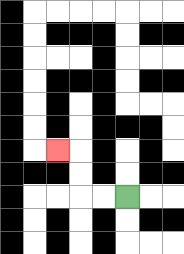{'start': '[5, 8]', 'end': '[2, 6]', 'path_directions': 'L,L,U,U,L', 'path_coordinates': '[[5, 8], [4, 8], [3, 8], [3, 7], [3, 6], [2, 6]]'}